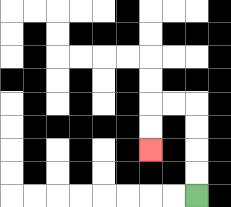{'start': '[8, 8]', 'end': '[6, 6]', 'path_directions': 'U,U,U,U,L,L,D,D', 'path_coordinates': '[[8, 8], [8, 7], [8, 6], [8, 5], [8, 4], [7, 4], [6, 4], [6, 5], [6, 6]]'}